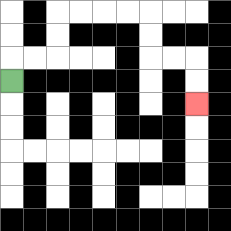{'start': '[0, 3]', 'end': '[8, 4]', 'path_directions': 'U,R,R,U,U,R,R,R,R,D,D,R,R,D,D', 'path_coordinates': '[[0, 3], [0, 2], [1, 2], [2, 2], [2, 1], [2, 0], [3, 0], [4, 0], [5, 0], [6, 0], [6, 1], [6, 2], [7, 2], [8, 2], [8, 3], [8, 4]]'}